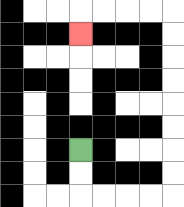{'start': '[3, 6]', 'end': '[3, 1]', 'path_directions': 'D,D,R,R,R,R,U,U,U,U,U,U,U,U,L,L,L,L,D', 'path_coordinates': '[[3, 6], [3, 7], [3, 8], [4, 8], [5, 8], [6, 8], [7, 8], [7, 7], [7, 6], [7, 5], [7, 4], [7, 3], [7, 2], [7, 1], [7, 0], [6, 0], [5, 0], [4, 0], [3, 0], [3, 1]]'}